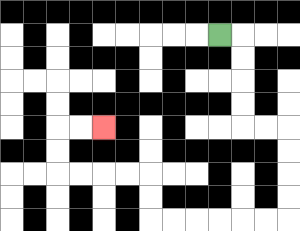{'start': '[9, 1]', 'end': '[4, 5]', 'path_directions': 'R,D,D,D,D,R,R,D,D,D,D,L,L,L,L,L,L,U,U,L,L,L,L,U,U,R,R', 'path_coordinates': '[[9, 1], [10, 1], [10, 2], [10, 3], [10, 4], [10, 5], [11, 5], [12, 5], [12, 6], [12, 7], [12, 8], [12, 9], [11, 9], [10, 9], [9, 9], [8, 9], [7, 9], [6, 9], [6, 8], [6, 7], [5, 7], [4, 7], [3, 7], [2, 7], [2, 6], [2, 5], [3, 5], [4, 5]]'}